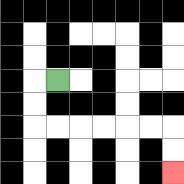{'start': '[2, 3]', 'end': '[7, 7]', 'path_directions': 'L,D,D,R,R,R,R,R,R,D,D', 'path_coordinates': '[[2, 3], [1, 3], [1, 4], [1, 5], [2, 5], [3, 5], [4, 5], [5, 5], [6, 5], [7, 5], [7, 6], [7, 7]]'}